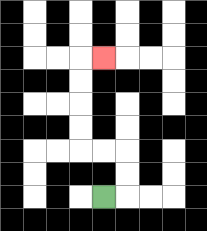{'start': '[4, 8]', 'end': '[4, 2]', 'path_directions': 'R,U,U,L,L,U,U,U,U,R', 'path_coordinates': '[[4, 8], [5, 8], [5, 7], [5, 6], [4, 6], [3, 6], [3, 5], [3, 4], [3, 3], [3, 2], [4, 2]]'}